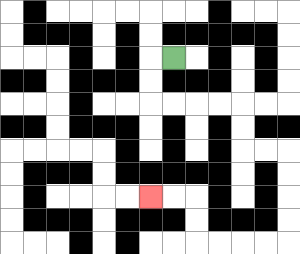{'start': '[7, 2]', 'end': '[6, 8]', 'path_directions': 'L,D,D,R,R,R,R,D,D,R,R,D,D,D,D,L,L,L,L,U,U,L,L', 'path_coordinates': '[[7, 2], [6, 2], [6, 3], [6, 4], [7, 4], [8, 4], [9, 4], [10, 4], [10, 5], [10, 6], [11, 6], [12, 6], [12, 7], [12, 8], [12, 9], [12, 10], [11, 10], [10, 10], [9, 10], [8, 10], [8, 9], [8, 8], [7, 8], [6, 8]]'}